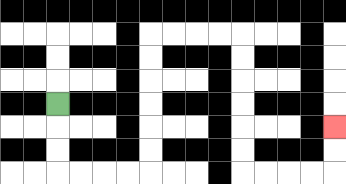{'start': '[2, 4]', 'end': '[14, 5]', 'path_directions': 'D,D,D,R,R,R,R,U,U,U,U,U,U,R,R,R,R,D,D,D,D,D,D,R,R,R,R,U,U', 'path_coordinates': '[[2, 4], [2, 5], [2, 6], [2, 7], [3, 7], [4, 7], [5, 7], [6, 7], [6, 6], [6, 5], [6, 4], [6, 3], [6, 2], [6, 1], [7, 1], [8, 1], [9, 1], [10, 1], [10, 2], [10, 3], [10, 4], [10, 5], [10, 6], [10, 7], [11, 7], [12, 7], [13, 7], [14, 7], [14, 6], [14, 5]]'}